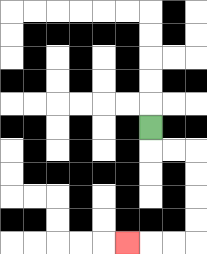{'start': '[6, 5]', 'end': '[5, 10]', 'path_directions': 'D,R,R,D,D,D,D,L,L,L', 'path_coordinates': '[[6, 5], [6, 6], [7, 6], [8, 6], [8, 7], [8, 8], [8, 9], [8, 10], [7, 10], [6, 10], [5, 10]]'}